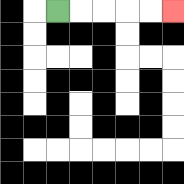{'start': '[2, 0]', 'end': '[7, 0]', 'path_directions': 'R,R,R,R,R', 'path_coordinates': '[[2, 0], [3, 0], [4, 0], [5, 0], [6, 0], [7, 0]]'}